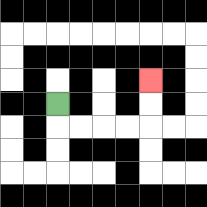{'start': '[2, 4]', 'end': '[6, 3]', 'path_directions': 'D,R,R,R,R,U,U', 'path_coordinates': '[[2, 4], [2, 5], [3, 5], [4, 5], [5, 5], [6, 5], [6, 4], [6, 3]]'}